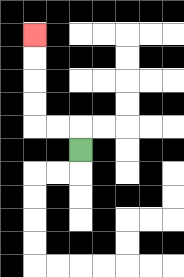{'start': '[3, 6]', 'end': '[1, 1]', 'path_directions': 'U,L,L,U,U,U,U', 'path_coordinates': '[[3, 6], [3, 5], [2, 5], [1, 5], [1, 4], [1, 3], [1, 2], [1, 1]]'}